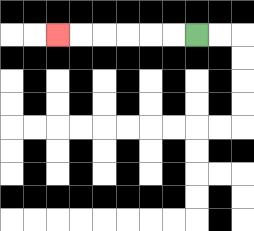{'start': '[8, 1]', 'end': '[2, 1]', 'path_directions': 'L,L,L,L,L,L', 'path_coordinates': '[[8, 1], [7, 1], [6, 1], [5, 1], [4, 1], [3, 1], [2, 1]]'}